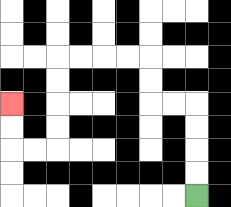{'start': '[8, 8]', 'end': '[0, 4]', 'path_directions': 'U,U,U,U,L,L,U,U,L,L,L,L,D,D,D,D,L,L,U,U', 'path_coordinates': '[[8, 8], [8, 7], [8, 6], [8, 5], [8, 4], [7, 4], [6, 4], [6, 3], [6, 2], [5, 2], [4, 2], [3, 2], [2, 2], [2, 3], [2, 4], [2, 5], [2, 6], [1, 6], [0, 6], [0, 5], [0, 4]]'}